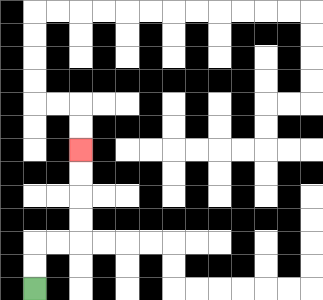{'start': '[1, 12]', 'end': '[3, 6]', 'path_directions': 'U,U,R,R,U,U,U,U', 'path_coordinates': '[[1, 12], [1, 11], [1, 10], [2, 10], [3, 10], [3, 9], [3, 8], [3, 7], [3, 6]]'}